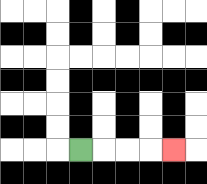{'start': '[3, 6]', 'end': '[7, 6]', 'path_directions': 'R,R,R,R', 'path_coordinates': '[[3, 6], [4, 6], [5, 6], [6, 6], [7, 6]]'}